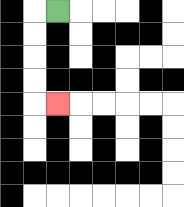{'start': '[2, 0]', 'end': '[2, 4]', 'path_directions': 'L,D,D,D,D,R', 'path_coordinates': '[[2, 0], [1, 0], [1, 1], [1, 2], [1, 3], [1, 4], [2, 4]]'}